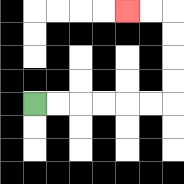{'start': '[1, 4]', 'end': '[5, 0]', 'path_directions': 'R,R,R,R,R,R,U,U,U,U,L,L', 'path_coordinates': '[[1, 4], [2, 4], [3, 4], [4, 4], [5, 4], [6, 4], [7, 4], [7, 3], [7, 2], [7, 1], [7, 0], [6, 0], [5, 0]]'}